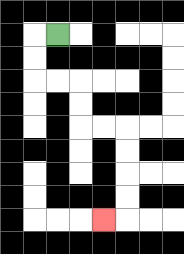{'start': '[2, 1]', 'end': '[4, 9]', 'path_directions': 'L,D,D,R,R,D,D,R,R,D,D,D,D,L', 'path_coordinates': '[[2, 1], [1, 1], [1, 2], [1, 3], [2, 3], [3, 3], [3, 4], [3, 5], [4, 5], [5, 5], [5, 6], [5, 7], [5, 8], [5, 9], [4, 9]]'}